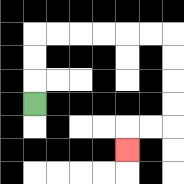{'start': '[1, 4]', 'end': '[5, 6]', 'path_directions': 'U,U,U,R,R,R,R,R,R,D,D,D,D,L,L,D', 'path_coordinates': '[[1, 4], [1, 3], [1, 2], [1, 1], [2, 1], [3, 1], [4, 1], [5, 1], [6, 1], [7, 1], [7, 2], [7, 3], [7, 4], [7, 5], [6, 5], [5, 5], [5, 6]]'}